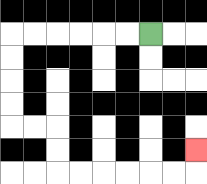{'start': '[6, 1]', 'end': '[8, 6]', 'path_directions': 'L,L,L,L,L,L,D,D,D,D,R,R,D,D,R,R,R,R,R,R,U', 'path_coordinates': '[[6, 1], [5, 1], [4, 1], [3, 1], [2, 1], [1, 1], [0, 1], [0, 2], [0, 3], [0, 4], [0, 5], [1, 5], [2, 5], [2, 6], [2, 7], [3, 7], [4, 7], [5, 7], [6, 7], [7, 7], [8, 7], [8, 6]]'}